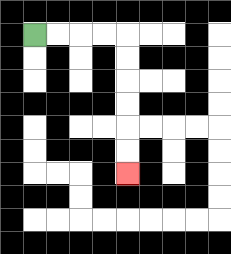{'start': '[1, 1]', 'end': '[5, 7]', 'path_directions': 'R,R,R,R,D,D,D,D,D,D', 'path_coordinates': '[[1, 1], [2, 1], [3, 1], [4, 1], [5, 1], [5, 2], [5, 3], [5, 4], [5, 5], [5, 6], [5, 7]]'}